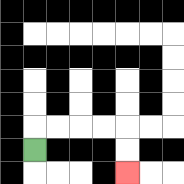{'start': '[1, 6]', 'end': '[5, 7]', 'path_directions': 'U,R,R,R,R,D,D', 'path_coordinates': '[[1, 6], [1, 5], [2, 5], [3, 5], [4, 5], [5, 5], [5, 6], [5, 7]]'}